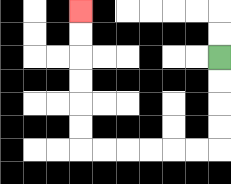{'start': '[9, 2]', 'end': '[3, 0]', 'path_directions': 'D,D,D,D,L,L,L,L,L,L,U,U,U,U,U,U', 'path_coordinates': '[[9, 2], [9, 3], [9, 4], [9, 5], [9, 6], [8, 6], [7, 6], [6, 6], [5, 6], [4, 6], [3, 6], [3, 5], [3, 4], [3, 3], [3, 2], [3, 1], [3, 0]]'}